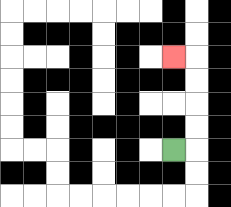{'start': '[7, 6]', 'end': '[7, 2]', 'path_directions': 'R,U,U,U,U,L', 'path_coordinates': '[[7, 6], [8, 6], [8, 5], [8, 4], [8, 3], [8, 2], [7, 2]]'}